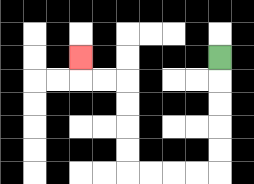{'start': '[9, 2]', 'end': '[3, 2]', 'path_directions': 'D,D,D,D,D,L,L,L,L,U,U,U,U,L,L,U', 'path_coordinates': '[[9, 2], [9, 3], [9, 4], [9, 5], [9, 6], [9, 7], [8, 7], [7, 7], [6, 7], [5, 7], [5, 6], [5, 5], [5, 4], [5, 3], [4, 3], [3, 3], [3, 2]]'}